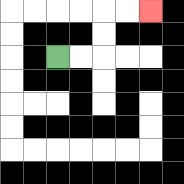{'start': '[2, 2]', 'end': '[6, 0]', 'path_directions': 'R,R,U,U,R,R', 'path_coordinates': '[[2, 2], [3, 2], [4, 2], [4, 1], [4, 0], [5, 0], [6, 0]]'}